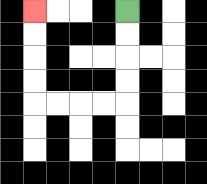{'start': '[5, 0]', 'end': '[1, 0]', 'path_directions': 'D,D,D,D,L,L,L,L,U,U,U,U', 'path_coordinates': '[[5, 0], [5, 1], [5, 2], [5, 3], [5, 4], [4, 4], [3, 4], [2, 4], [1, 4], [1, 3], [1, 2], [1, 1], [1, 0]]'}